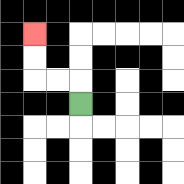{'start': '[3, 4]', 'end': '[1, 1]', 'path_directions': 'U,L,L,U,U', 'path_coordinates': '[[3, 4], [3, 3], [2, 3], [1, 3], [1, 2], [1, 1]]'}